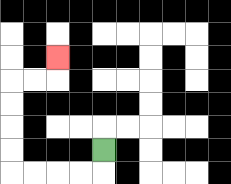{'start': '[4, 6]', 'end': '[2, 2]', 'path_directions': 'D,L,L,L,L,U,U,U,U,R,R,U', 'path_coordinates': '[[4, 6], [4, 7], [3, 7], [2, 7], [1, 7], [0, 7], [0, 6], [0, 5], [0, 4], [0, 3], [1, 3], [2, 3], [2, 2]]'}